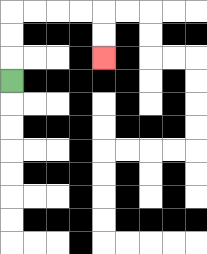{'start': '[0, 3]', 'end': '[4, 2]', 'path_directions': 'U,U,U,R,R,R,R,D,D', 'path_coordinates': '[[0, 3], [0, 2], [0, 1], [0, 0], [1, 0], [2, 0], [3, 0], [4, 0], [4, 1], [4, 2]]'}